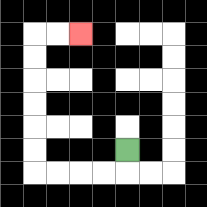{'start': '[5, 6]', 'end': '[3, 1]', 'path_directions': 'D,L,L,L,L,U,U,U,U,U,U,R,R', 'path_coordinates': '[[5, 6], [5, 7], [4, 7], [3, 7], [2, 7], [1, 7], [1, 6], [1, 5], [1, 4], [1, 3], [1, 2], [1, 1], [2, 1], [3, 1]]'}